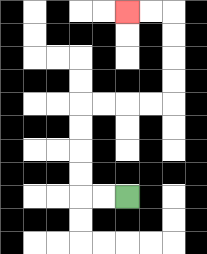{'start': '[5, 8]', 'end': '[5, 0]', 'path_directions': 'L,L,U,U,U,U,R,R,R,R,U,U,U,U,L,L', 'path_coordinates': '[[5, 8], [4, 8], [3, 8], [3, 7], [3, 6], [3, 5], [3, 4], [4, 4], [5, 4], [6, 4], [7, 4], [7, 3], [7, 2], [7, 1], [7, 0], [6, 0], [5, 0]]'}